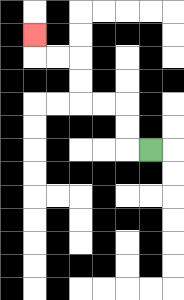{'start': '[6, 6]', 'end': '[1, 1]', 'path_directions': 'L,U,U,L,L,U,U,L,L,U', 'path_coordinates': '[[6, 6], [5, 6], [5, 5], [5, 4], [4, 4], [3, 4], [3, 3], [3, 2], [2, 2], [1, 2], [1, 1]]'}